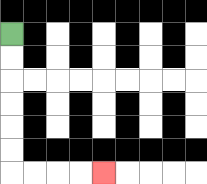{'start': '[0, 1]', 'end': '[4, 7]', 'path_directions': 'D,D,D,D,D,D,R,R,R,R', 'path_coordinates': '[[0, 1], [0, 2], [0, 3], [0, 4], [0, 5], [0, 6], [0, 7], [1, 7], [2, 7], [3, 7], [4, 7]]'}